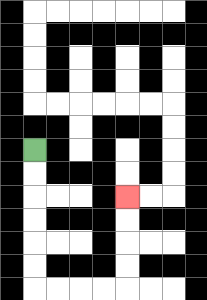{'start': '[1, 6]', 'end': '[5, 8]', 'path_directions': 'D,D,D,D,D,D,R,R,R,R,U,U,U,U', 'path_coordinates': '[[1, 6], [1, 7], [1, 8], [1, 9], [1, 10], [1, 11], [1, 12], [2, 12], [3, 12], [4, 12], [5, 12], [5, 11], [5, 10], [5, 9], [5, 8]]'}